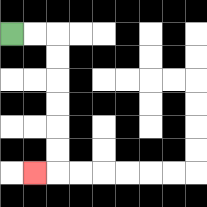{'start': '[0, 1]', 'end': '[1, 7]', 'path_directions': 'R,R,D,D,D,D,D,D,L', 'path_coordinates': '[[0, 1], [1, 1], [2, 1], [2, 2], [2, 3], [2, 4], [2, 5], [2, 6], [2, 7], [1, 7]]'}